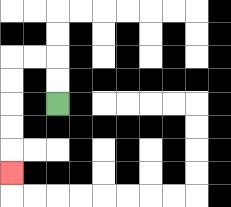{'start': '[2, 4]', 'end': '[0, 7]', 'path_directions': 'U,U,L,L,D,D,D,D,D', 'path_coordinates': '[[2, 4], [2, 3], [2, 2], [1, 2], [0, 2], [0, 3], [0, 4], [0, 5], [0, 6], [0, 7]]'}